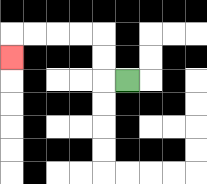{'start': '[5, 3]', 'end': '[0, 2]', 'path_directions': 'L,U,U,L,L,L,L,D', 'path_coordinates': '[[5, 3], [4, 3], [4, 2], [4, 1], [3, 1], [2, 1], [1, 1], [0, 1], [0, 2]]'}